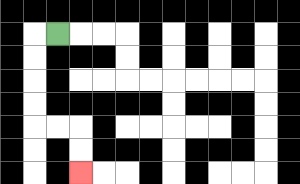{'start': '[2, 1]', 'end': '[3, 7]', 'path_directions': 'L,D,D,D,D,R,R,D,D', 'path_coordinates': '[[2, 1], [1, 1], [1, 2], [1, 3], [1, 4], [1, 5], [2, 5], [3, 5], [3, 6], [3, 7]]'}